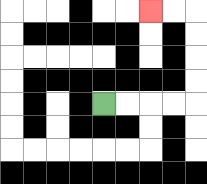{'start': '[4, 4]', 'end': '[6, 0]', 'path_directions': 'R,R,R,R,U,U,U,U,L,L', 'path_coordinates': '[[4, 4], [5, 4], [6, 4], [7, 4], [8, 4], [8, 3], [8, 2], [8, 1], [8, 0], [7, 0], [6, 0]]'}